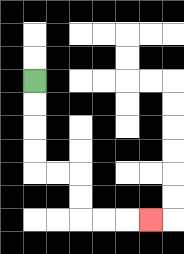{'start': '[1, 3]', 'end': '[6, 9]', 'path_directions': 'D,D,D,D,R,R,D,D,R,R,R', 'path_coordinates': '[[1, 3], [1, 4], [1, 5], [1, 6], [1, 7], [2, 7], [3, 7], [3, 8], [3, 9], [4, 9], [5, 9], [6, 9]]'}